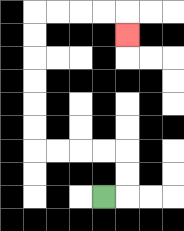{'start': '[4, 8]', 'end': '[5, 1]', 'path_directions': 'R,U,U,L,L,L,L,U,U,U,U,U,U,R,R,R,R,D', 'path_coordinates': '[[4, 8], [5, 8], [5, 7], [5, 6], [4, 6], [3, 6], [2, 6], [1, 6], [1, 5], [1, 4], [1, 3], [1, 2], [1, 1], [1, 0], [2, 0], [3, 0], [4, 0], [5, 0], [5, 1]]'}